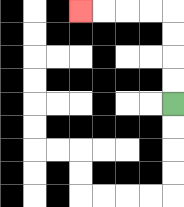{'start': '[7, 4]', 'end': '[3, 0]', 'path_directions': 'U,U,U,U,L,L,L,L', 'path_coordinates': '[[7, 4], [7, 3], [7, 2], [7, 1], [7, 0], [6, 0], [5, 0], [4, 0], [3, 0]]'}